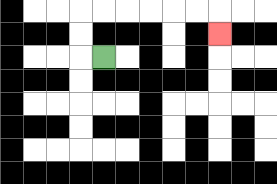{'start': '[4, 2]', 'end': '[9, 1]', 'path_directions': 'L,U,U,R,R,R,R,R,R,D', 'path_coordinates': '[[4, 2], [3, 2], [3, 1], [3, 0], [4, 0], [5, 0], [6, 0], [7, 0], [8, 0], [9, 0], [9, 1]]'}